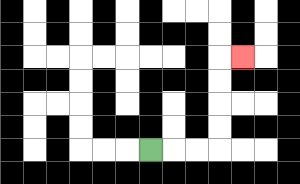{'start': '[6, 6]', 'end': '[10, 2]', 'path_directions': 'R,R,R,U,U,U,U,R', 'path_coordinates': '[[6, 6], [7, 6], [8, 6], [9, 6], [9, 5], [9, 4], [9, 3], [9, 2], [10, 2]]'}